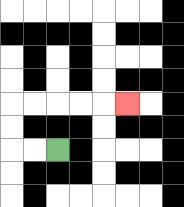{'start': '[2, 6]', 'end': '[5, 4]', 'path_directions': 'L,L,U,U,R,R,R,R,R', 'path_coordinates': '[[2, 6], [1, 6], [0, 6], [0, 5], [0, 4], [1, 4], [2, 4], [3, 4], [4, 4], [5, 4]]'}